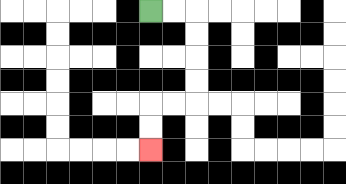{'start': '[6, 0]', 'end': '[6, 6]', 'path_directions': 'R,R,D,D,D,D,L,L,D,D', 'path_coordinates': '[[6, 0], [7, 0], [8, 0], [8, 1], [8, 2], [8, 3], [8, 4], [7, 4], [6, 4], [6, 5], [6, 6]]'}